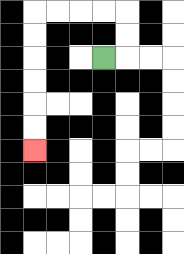{'start': '[4, 2]', 'end': '[1, 6]', 'path_directions': 'R,U,U,L,L,L,L,D,D,D,D,D,D', 'path_coordinates': '[[4, 2], [5, 2], [5, 1], [5, 0], [4, 0], [3, 0], [2, 0], [1, 0], [1, 1], [1, 2], [1, 3], [1, 4], [1, 5], [1, 6]]'}